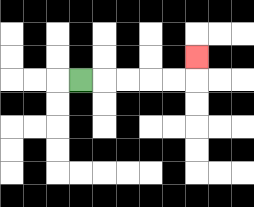{'start': '[3, 3]', 'end': '[8, 2]', 'path_directions': 'R,R,R,R,R,U', 'path_coordinates': '[[3, 3], [4, 3], [5, 3], [6, 3], [7, 3], [8, 3], [8, 2]]'}